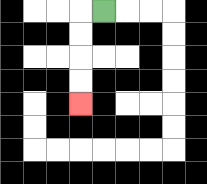{'start': '[4, 0]', 'end': '[3, 4]', 'path_directions': 'L,D,D,D,D', 'path_coordinates': '[[4, 0], [3, 0], [3, 1], [3, 2], [3, 3], [3, 4]]'}